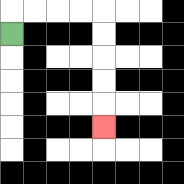{'start': '[0, 1]', 'end': '[4, 5]', 'path_directions': 'U,R,R,R,R,D,D,D,D,D', 'path_coordinates': '[[0, 1], [0, 0], [1, 0], [2, 0], [3, 0], [4, 0], [4, 1], [4, 2], [4, 3], [4, 4], [4, 5]]'}